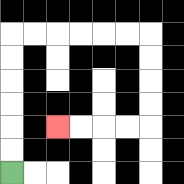{'start': '[0, 7]', 'end': '[2, 5]', 'path_directions': 'U,U,U,U,U,U,R,R,R,R,R,R,D,D,D,D,L,L,L,L', 'path_coordinates': '[[0, 7], [0, 6], [0, 5], [0, 4], [0, 3], [0, 2], [0, 1], [1, 1], [2, 1], [3, 1], [4, 1], [5, 1], [6, 1], [6, 2], [6, 3], [6, 4], [6, 5], [5, 5], [4, 5], [3, 5], [2, 5]]'}